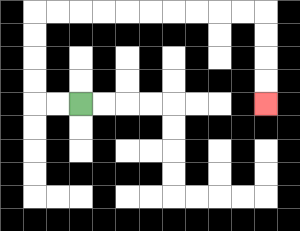{'start': '[3, 4]', 'end': '[11, 4]', 'path_directions': 'L,L,U,U,U,U,R,R,R,R,R,R,R,R,R,R,D,D,D,D', 'path_coordinates': '[[3, 4], [2, 4], [1, 4], [1, 3], [1, 2], [1, 1], [1, 0], [2, 0], [3, 0], [4, 0], [5, 0], [6, 0], [7, 0], [8, 0], [9, 0], [10, 0], [11, 0], [11, 1], [11, 2], [11, 3], [11, 4]]'}